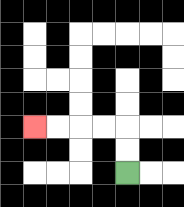{'start': '[5, 7]', 'end': '[1, 5]', 'path_directions': 'U,U,L,L,L,L', 'path_coordinates': '[[5, 7], [5, 6], [5, 5], [4, 5], [3, 5], [2, 5], [1, 5]]'}